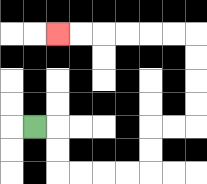{'start': '[1, 5]', 'end': '[2, 1]', 'path_directions': 'R,D,D,R,R,R,R,U,U,R,R,U,U,U,U,L,L,L,L,L,L', 'path_coordinates': '[[1, 5], [2, 5], [2, 6], [2, 7], [3, 7], [4, 7], [5, 7], [6, 7], [6, 6], [6, 5], [7, 5], [8, 5], [8, 4], [8, 3], [8, 2], [8, 1], [7, 1], [6, 1], [5, 1], [4, 1], [3, 1], [2, 1]]'}